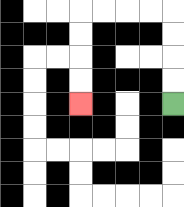{'start': '[7, 4]', 'end': '[3, 4]', 'path_directions': 'U,U,U,U,L,L,L,L,D,D,D,D', 'path_coordinates': '[[7, 4], [7, 3], [7, 2], [7, 1], [7, 0], [6, 0], [5, 0], [4, 0], [3, 0], [3, 1], [3, 2], [3, 3], [3, 4]]'}